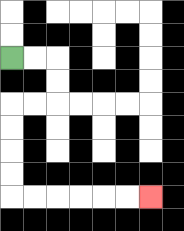{'start': '[0, 2]', 'end': '[6, 8]', 'path_directions': 'R,R,D,D,L,L,D,D,D,D,R,R,R,R,R,R', 'path_coordinates': '[[0, 2], [1, 2], [2, 2], [2, 3], [2, 4], [1, 4], [0, 4], [0, 5], [0, 6], [0, 7], [0, 8], [1, 8], [2, 8], [3, 8], [4, 8], [5, 8], [6, 8]]'}